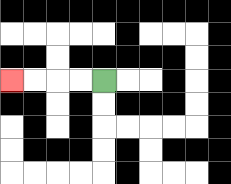{'start': '[4, 3]', 'end': '[0, 3]', 'path_directions': 'L,L,L,L', 'path_coordinates': '[[4, 3], [3, 3], [2, 3], [1, 3], [0, 3]]'}